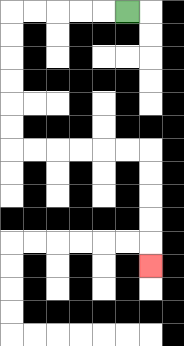{'start': '[5, 0]', 'end': '[6, 11]', 'path_directions': 'L,L,L,L,L,D,D,D,D,D,D,R,R,R,R,R,R,D,D,D,D,D', 'path_coordinates': '[[5, 0], [4, 0], [3, 0], [2, 0], [1, 0], [0, 0], [0, 1], [0, 2], [0, 3], [0, 4], [0, 5], [0, 6], [1, 6], [2, 6], [3, 6], [4, 6], [5, 6], [6, 6], [6, 7], [6, 8], [6, 9], [6, 10], [6, 11]]'}